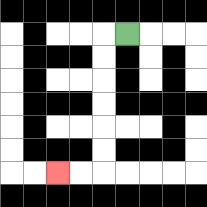{'start': '[5, 1]', 'end': '[2, 7]', 'path_directions': 'L,D,D,D,D,D,D,L,L', 'path_coordinates': '[[5, 1], [4, 1], [4, 2], [4, 3], [4, 4], [4, 5], [4, 6], [4, 7], [3, 7], [2, 7]]'}